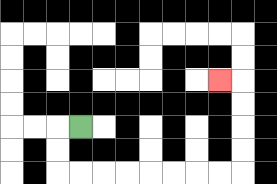{'start': '[3, 5]', 'end': '[9, 3]', 'path_directions': 'L,D,D,R,R,R,R,R,R,R,R,U,U,U,U,L', 'path_coordinates': '[[3, 5], [2, 5], [2, 6], [2, 7], [3, 7], [4, 7], [5, 7], [6, 7], [7, 7], [8, 7], [9, 7], [10, 7], [10, 6], [10, 5], [10, 4], [10, 3], [9, 3]]'}